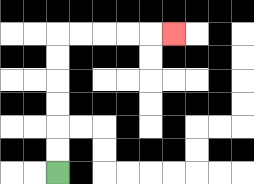{'start': '[2, 7]', 'end': '[7, 1]', 'path_directions': 'U,U,U,U,U,U,R,R,R,R,R', 'path_coordinates': '[[2, 7], [2, 6], [2, 5], [2, 4], [2, 3], [2, 2], [2, 1], [3, 1], [4, 1], [5, 1], [6, 1], [7, 1]]'}